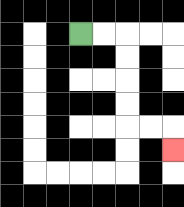{'start': '[3, 1]', 'end': '[7, 6]', 'path_directions': 'R,R,D,D,D,D,R,R,D', 'path_coordinates': '[[3, 1], [4, 1], [5, 1], [5, 2], [5, 3], [5, 4], [5, 5], [6, 5], [7, 5], [7, 6]]'}